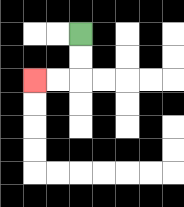{'start': '[3, 1]', 'end': '[1, 3]', 'path_directions': 'D,D,L,L', 'path_coordinates': '[[3, 1], [3, 2], [3, 3], [2, 3], [1, 3]]'}